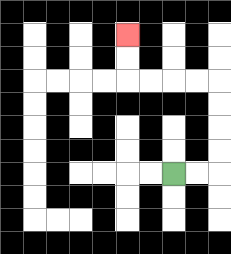{'start': '[7, 7]', 'end': '[5, 1]', 'path_directions': 'R,R,U,U,U,U,L,L,L,L,U,U', 'path_coordinates': '[[7, 7], [8, 7], [9, 7], [9, 6], [9, 5], [9, 4], [9, 3], [8, 3], [7, 3], [6, 3], [5, 3], [5, 2], [5, 1]]'}